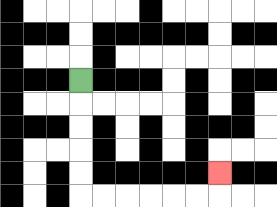{'start': '[3, 3]', 'end': '[9, 7]', 'path_directions': 'D,D,D,D,D,R,R,R,R,R,R,U', 'path_coordinates': '[[3, 3], [3, 4], [3, 5], [3, 6], [3, 7], [3, 8], [4, 8], [5, 8], [6, 8], [7, 8], [8, 8], [9, 8], [9, 7]]'}